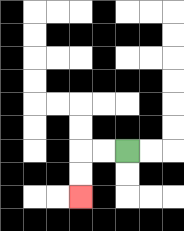{'start': '[5, 6]', 'end': '[3, 8]', 'path_directions': 'L,L,D,D', 'path_coordinates': '[[5, 6], [4, 6], [3, 6], [3, 7], [3, 8]]'}